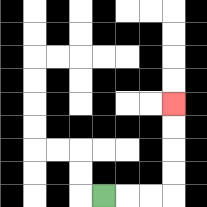{'start': '[4, 8]', 'end': '[7, 4]', 'path_directions': 'R,R,R,U,U,U,U', 'path_coordinates': '[[4, 8], [5, 8], [6, 8], [7, 8], [7, 7], [7, 6], [7, 5], [7, 4]]'}